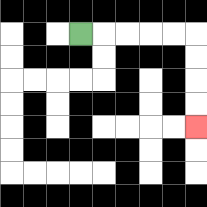{'start': '[3, 1]', 'end': '[8, 5]', 'path_directions': 'R,R,R,R,R,D,D,D,D', 'path_coordinates': '[[3, 1], [4, 1], [5, 1], [6, 1], [7, 1], [8, 1], [8, 2], [8, 3], [8, 4], [8, 5]]'}